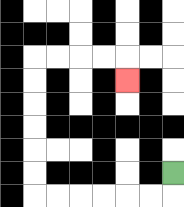{'start': '[7, 7]', 'end': '[5, 3]', 'path_directions': 'D,L,L,L,L,L,L,U,U,U,U,U,U,R,R,R,R,D', 'path_coordinates': '[[7, 7], [7, 8], [6, 8], [5, 8], [4, 8], [3, 8], [2, 8], [1, 8], [1, 7], [1, 6], [1, 5], [1, 4], [1, 3], [1, 2], [2, 2], [3, 2], [4, 2], [5, 2], [5, 3]]'}